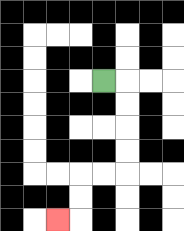{'start': '[4, 3]', 'end': '[2, 9]', 'path_directions': 'R,D,D,D,D,L,L,D,D,L', 'path_coordinates': '[[4, 3], [5, 3], [5, 4], [5, 5], [5, 6], [5, 7], [4, 7], [3, 7], [3, 8], [3, 9], [2, 9]]'}